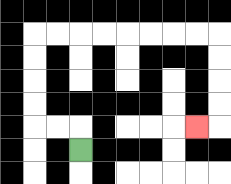{'start': '[3, 6]', 'end': '[8, 5]', 'path_directions': 'U,L,L,U,U,U,U,R,R,R,R,R,R,R,R,D,D,D,D,L', 'path_coordinates': '[[3, 6], [3, 5], [2, 5], [1, 5], [1, 4], [1, 3], [1, 2], [1, 1], [2, 1], [3, 1], [4, 1], [5, 1], [6, 1], [7, 1], [8, 1], [9, 1], [9, 2], [9, 3], [9, 4], [9, 5], [8, 5]]'}